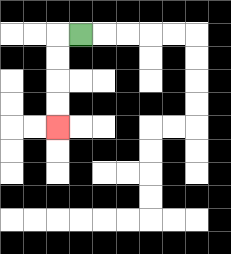{'start': '[3, 1]', 'end': '[2, 5]', 'path_directions': 'L,D,D,D,D', 'path_coordinates': '[[3, 1], [2, 1], [2, 2], [2, 3], [2, 4], [2, 5]]'}